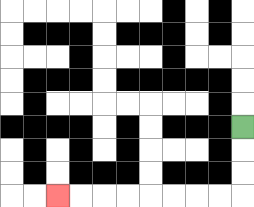{'start': '[10, 5]', 'end': '[2, 8]', 'path_directions': 'D,D,D,L,L,L,L,L,L,L,L', 'path_coordinates': '[[10, 5], [10, 6], [10, 7], [10, 8], [9, 8], [8, 8], [7, 8], [6, 8], [5, 8], [4, 8], [3, 8], [2, 8]]'}